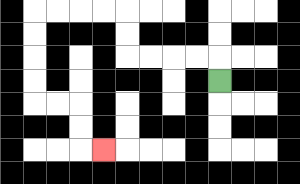{'start': '[9, 3]', 'end': '[4, 6]', 'path_directions': 'U,L,L,L,L,U,U,L,L,L,L,D,D,D,D,R,R,D,D,R', 'path_coordinates': '[[9, 3], [9, 2], [8, 2], [7, 2], [6, 2], [5, 2], [5, 1], [5, 0], [4, 0], [3, 0], [2, 0], [1, 0], [1, 1], [1, 2], [1, 3], [1, 4], [2, 4], [3, 4], [3, 5], [3, 6], [4, 6]]'}